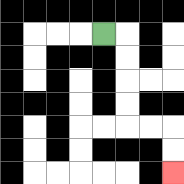{'start': '[4, 1]', 'end': '[7, 7]', 'path_directions': 'R,D,D,D,D,R,R,D,D', 'path_coordinates': '[[4, 1], [5, 1], [5, 2], [5, 3], [5, 4], [5, 5], [6, 5], [7, 5], [7, 6], [7, 7]]'}